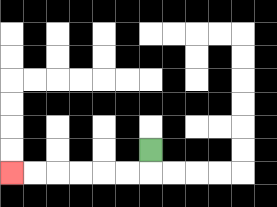{'start': '[6, 6]', 'end': '[0, 7]', 'path_directions': 'D,L,L,L,L,L,L', 'path_coordinates': '[[6, 6], [6, 7], [5, 7], [4, 7], [3, 7], [2, 7], [1, 7], [0, 7]]'}